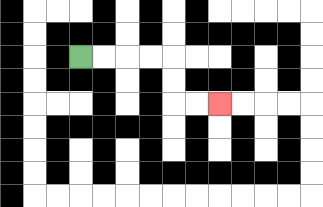{'start': '[3, 2]', 'end': '[9, 4]', 'path_directions': 'R,R,R,R,D,D,R,R', 'path_coordinates': '[[3, 2], [4, 2], [5, 2], [6, 2], [7, 2], [7, 3], [7, 4], [8, 4], [9, 4]]'}